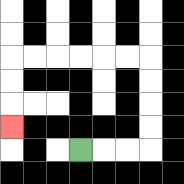{'start': '[3, 6]', 'end': '[0, 5]', 'path_directions': 'R,R,R,U,U,U,U,L,L,L,L,L,L,D,D,D', 'path_coordinates': '[[3, 6], [4, 6], [5, 6], [6, 6], [6, 5], [6, 4], [6, 3], [6, 2], [5, 2], [4, 2], [3, 2], [2, 2], [1, 2], [0, 2], [0, 3], [0, 4], [0, 5]]'}